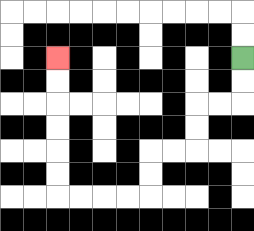{'start': '[10, 2]', 'end': '[2, 2]', 'path_directions': 'D,D,L,L,D,D,L,L,D,D,L,L,L,L,U,U,U,U,U,U', 'path_coordinates': '[[10, 2], [10, 3], [10, 4], [9, 4], [8, 4], [8, 5], [8, 6], [7, 6], [6, 6], [6, 7], [6, 8], [5, 8], [4, 8], [3, 8], [2, 8], [2, 7], [2, 6], [2, 5], [2, 4], [2, 3], [2, 2]]'}